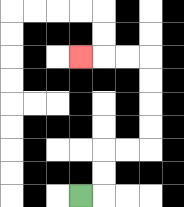{'start': '[3, 8]', 'end': '[3, 2]', 'path_directions': 'R,U,U,R,R,U,U,U,U,L,L,L', 'path_coordinates': '[[3, 8], [4, 8], [4, 7], [4, 6], [5, 6], [6, 6], [6, 5], [6, 4], [6, 3], [6, 2], [5, 2], [4, 2], [3, 2]]'}